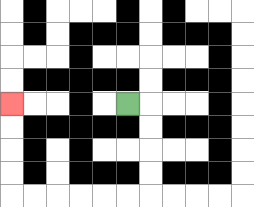{'start': '[5, 4]', 'end': '[0, 4]', 'path_directions': 'R,D,D,D,D,L,L,L,L,L,L,U,U,U,U', 'path_coordinates': '[[5, 4], [6, 4], [6, 5], [6, 6], [6, 7], [6, 8], [5, 8], [4, 8], [3, 8], [2, 8], [1, 8], [0, 8], [0, 7], [0, 6], [0, 5], [0, 4]]'}